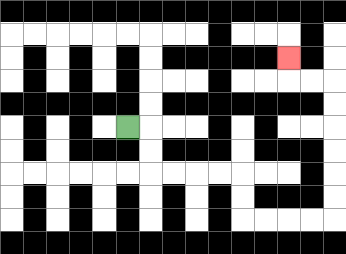{'start': '[5, 5]', 'end': '[12, 2]', 'path_directions': 'R,D,D,R,R,R,R,D,D,R,R,R,R,U,U,U,U,U,U,L,L,U', 'path_coordinates': '[[5, 5], [6, 5], [6, 6], [6, 7], [7, 7], [8, 7], [9, 7], [10, 7], [10, 8], [10, 9], [11, 9], [12, 9], [13, 9], [14, 9], [14, 8], [14, 7], [14, 6], [14, 5], [14, 4], [14, 3], [13, 3], [12, 3], [12, 2]]'}